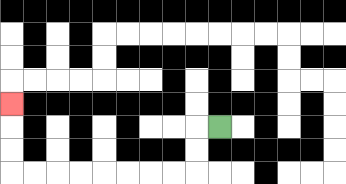{'start': '[9, 5]', 'end': '[0, 4]', 'path_directions': 'L,D,D,L,L,L,L,L,L,L,L,U,U,U', 'path_coordinates': '[[9, 5], [8, 5], [8, 6], [8, 7], [7, 7], [6, 7], [5, 7], [4, 7], [3, 7], [2, 7], [1, 7], [0, 7], [0, 6], [0, 5], [0, 4]]'}